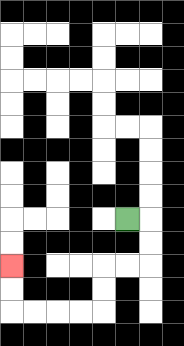{'start': '[5, 9]', 'end': '[0, 11]', 'path_directions': 'R,D,D,L,L,D,D,L,L,L,L,U,U', 'path_coordinates': '[[5, 9], [6, 9], [6, 10], [6, 11], [5, 11], [4, 11], [4, 12], [4, 13], [3, 13], [2, 13], [1, 13], [0, 13], [0, 12], [0, 11]]'}